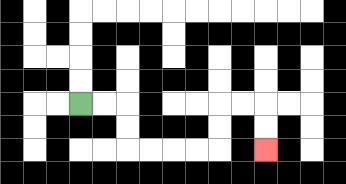{'start': '[3, 4]', 'end': '[11, 6]', 'path_directions': 'R,R,D,D,R,R,R,R,U,U,R,R,D,D', 'path_coordinates': '[[3, 4], [4, 4], [5, 4], [5, 5], [5, 6], [6, 6], [7, 6], [8, 6], [9, 6], [9, 5], [9, 4], [10, 4], [11, 4], [11, 5], [11, 6]]'}